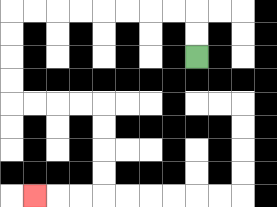{'start': '[8, 2]', 'end': '[1, 8]', 'path_directions': 'U,U,L,L,L,L,L,L,L,L,D,D,D,D,R,R,R,R,D,D,D,D,L,L,L', 'path_coordinates': '[[8, 2], [8, 1], [8, 0], [7, 0], [6, 0], [5, 0], [4, 0], [3, 0], [2, 0], [1, 0], [0, 0], [0, 1], [0, 2], [0, 3], [0, 4], [1, 4], [2, 4], [3, 4], [4, 4], [4, 5], [4, 6], [4, 7], [4, 8], [3, 8], [2, 8], [1, 8]]'}